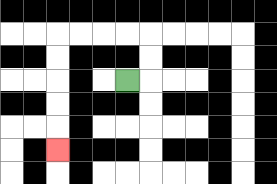{'start': '[5, 3]', 'end': '[2, 6]', 'path_directions': 'R,U,U,L,L,L,L,D,D,D,D,D', 'path_coordinates': '[[5, 3], [6, 3], [6, 2], [6, 1], [5, 1], [4, 1], [3, 1], [2, 1], [2, 2], [2, 3], [2, 4], [2, 5], [2, 6]]'}